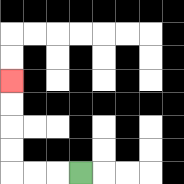{'start': '[3, 7]', 'end': '[0, 3]', 'path_directions': 'L,L,L,U,U,U,U', 'path_coordinates': '[[3, 7], [2, 7], [1, 7], [0, 7], [0, 6], [0, 5], [0, 4], [0, 3]]'}